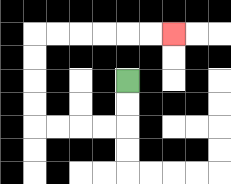{'start': '[5, 3]', 'end': '[7, 1]', 'path_directions': 'D,D,L,L,L,L,U,U,U,U,R,R,R,R,R,R', 'path_coordinates': '[[5, 3], [5, 4], [5, 5], [4, 5], [3, 5], [2, 5], [1, 5], [1, 4], [1, 3], [1, 2], [1, 1], [2, 1], [3, 1], [4, 1], [5, 1], [6, 1], [7, 1]]'}